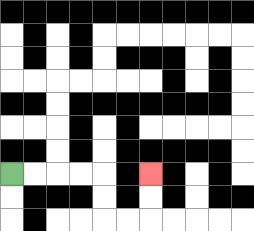{'start': '[0, 7]', 'end': '[6, 7]', 'path_directions': 'R,R,R,R,D,D,R,R,U,U', 'path_coordinates': '[[0, 7], [1, 7], [2, 7], [3, 7], [4, 7], [4, 8], [4, 9], [5, 9], [6, 9], [6, 8], [6, 7]]'}